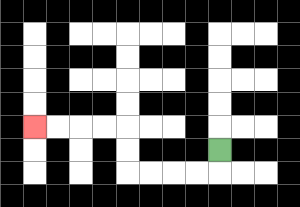{'start': '[9, 6]', 'end': '[1, 5]', 'path_directions': 'D,L,L,L,L,U,U,L,L,L,L', 'path_coordinates': '[[9, 6], [9, 7], [8, 7], [7, 7], [6, 7], [5, 7], [5, 6], [5, 5], [4, 5], [3, 5], [2, 5], [1, 5]]'}